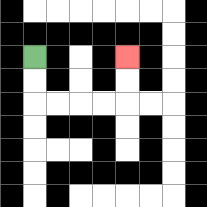{'start': '[1, 2]', 'end': '[5, 2]', 'path_directions': 'D,D,R,R,R,R,U,U', 'path_coordinates': '[[1, 2], [1, 3], [1, 4], [2, 4], [3, 4], [4, 4], [5, 4], [5, 3], [5, 2]]'}